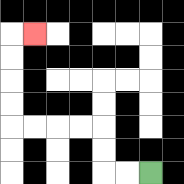{'start': '[6, 7]', 'end': '[1, 1]', 'path_directions': 'L,L,U,U,L,L,L,L,U,U,U,U,R', 'path_coordinates': '[[6, 7], [5, 7], [4, 7], [4, 6], [4, 5], [3, 5], [2, 5], [1, 5], [0, 5], [0, 4], [0, 3], [0, 2], [0, 1], [1, 1]]'}